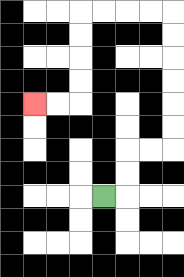{'start': '[4, 8]', 'end': '[1, 4]', 'path_directions': 'R,U,U,R,R,U,U,U,U,U,U,L,L,L,L,D,D,D,D,L,L', 'path_coordinates': '[[4, 8], [5, 8], [5, 7], [5, 6], [6, 6], [7, 6], [7, 5], [7, 4], [7, 3], [7, 2], [7, 1], [7, 0], [6, 0], [5, 0], [4, 0], [3, 0], [3, 1], [3, 2], [3, 3], [3, 4], [2, 4], [1, 4]]'}